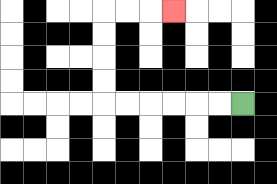{'start': '[10, 4]', 'end': '[7, 0]', 'path_directions': 'L,L,L,L,L,L,U,U,U,U,R,R,R', 'path_coordinates': '[[10, 4], [9, 4], [8, 4], [7, 4], [6, 4], [5, 4], [4, 4], [4, 3], [4, 2], [4, 1], [4, 0], [5, 0], [6, 0], [7, 0]]'}